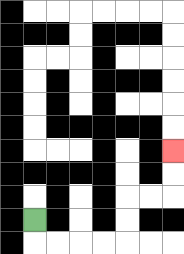{'start': '[1, 9]', 'end': '[7, 6]', 'path_directions': 'D,R,R,R,R,U,U,R,R,U,U', 'path_coordinates': '[[1, 9], [1, 10], [2, 10], [3, 10], [4, 10], [5, 10], [5, 9], [5, 8], [6, 8], [7, 8], [7, 7], [7, 6]]'}